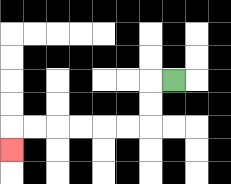{'start': '[7, 3]', 'end': '[0, 6]', 'path_directions': 'L,D,D,L,L,L,L,L,L,D', 'path_coordinates': '[[7, 3], [6, 3], [6, 4], [6, 5], [5, 5], [4, 5], [3, 5], [2, 5], [1, 5], [0, 5], [0, 6]]'}